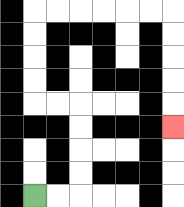{'start': '[1, 8]', 'end': '[7, 5]', 'path_directions': 'R,R,U,U,U,U,L,L,U,U,U,U,R,R,R,R,R,R,D,D,D,D,D', 'path_coordinates': '[[1, 8], [2, 8], [3, 8], [3, 7], [3, 6], [3, 5], [3, 4], [2, 4], [1, 4], [1, 3], [1, 2], [1, 1], [1, 0], [2, 0], [3, 0], [4, 0], [5, 0], [6, 0], [7, 0], [7, 1], [7, 2], [7, 3], [7, 4], [7, 5]]'}